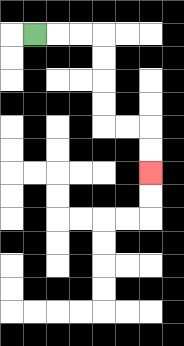{'start': '[1, 1]', 'end': '[6, 7]', 'path_directions': 'R,R,R,D,D,D,D,R,R,D,D', 'path_coordinates': '[[1, 1], [2, 1], [3, 1], [4, 1], [4, 2], [4, 3], [4, 4], [4, 5], [5, 5], [6, 5], [6, 6], [6, 7]]'}